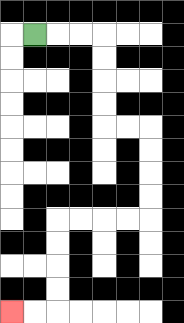{'start': '[1, 1]', 'end': '[0, 13]', 'path_directions': 'R,R,R,D,D,D,D,R,R,D,D,D,D,L,L,L,L,D,D,D,D,L,L', 'path_coordinates': '[[1, 1], [2, 1], [3, 1], [4, 1], [4, 2], [4, 3], [4, 4], [4, 5], [5, 5], [6, 5], [6, 6], [6, 7], [6, 8], [6, 9], [5, 9], [4, 9], [3, 9], [2, 9], [2, 10], [2, 11], [2, 12], [2, 13], [1, 13], [0, 13]]'}